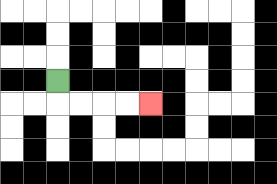{'start': '[2, 3]', 'end': '[6, 4]', 'path_directions': 'D,R,R,R,R', 'path_coordinates': '[[2, 3], [2, 4], [3, 4], [4, 4], [5, 4], [6, 4]]'}